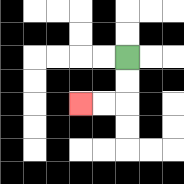{'start': '[5, 2]', 'end': '[3, 4]', 'path_directions': 'D,D,L,L', 'path_coordinates': '[[5, 2], [5, 3], [5, 4], [4, 4], [3, 4]]'}